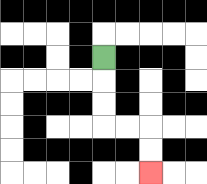{'start': '[4, 2]', 'end': '[6, 7]', 'path_directions': 'D,D,D,R,R,D,D', 'path_coordinates': '[[4, 2], [4, 3], [4, 4], [4, 5], [5, 5], [6, 5], [6, 6], [6, 7]]'}